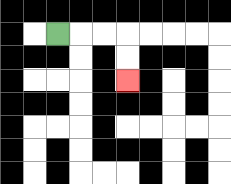{'start': '[2, 1]', 'end': '[5, 3]', 'path_directions': 'R,R,R,D,D', 'path_coordinates': '[[2, 1], [3, 1], [4, 1], [5, 1], [5, 2], [5, 3]]'}